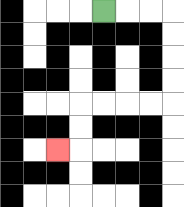{'start': '[4, 0]', 'end': '[2, 6]', 'path_directions': 'R,R,R,D,D,D,D,L,L,L,L,D,D,L', 'path_coordinates': '[[4, 0], [5, 0], [6, 0], [7, 0], [7, 1], [7, 2], [7, 3], [7, 4], [6, 4], [5, 4], [4, 4], [3, 4], [3, 5], [3, 6], [2, 6]]'}